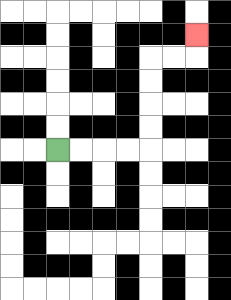{'start': '[2, 6]', 'end': '[8, 1]', 'path_directions': 'R,R,R,R,U,U,U,U,R,R,U', 'path_coordinates': '[[2, 6], [3, 6], [4, 6], [5, 6], [6, 6], [6, 5], [6, 4], [6, 3], [6, 2], [7, 2], [8, 2], [8, 1]]'}